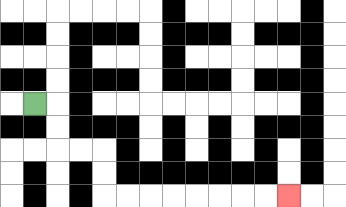{'start': '[1, 4]', 'end': '[12, 8]', 'path_directions': 'R,D,D,R,R,D,D,R,R,R,R,R,R,R,R', 'path_coordinates': '[[1, 4], [2, 4], [2, 5], [2, 6], [3, 6], [4, 6], [4, 7], [4, 8], [5, 8], [6, 8], [7, 8], [8, 8], [9, 8], [10, 8], [11, 8], [12, 8]]'}